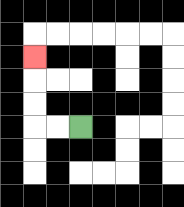{'start': '[3, 5]', 'end': '[1, 2]', 'path_directions': 'L,L,U,U,U', 'path_coordinates': '[[3, 5], [2, 5], [1, 5], [1, 4], [1, 3], [1, 2]]'}